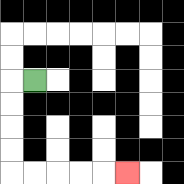{'start': '[1, 3]', 'end': '[5, 7]', 'path_directions': 'L,D,D,D,D,R,R,R,R,R', 'path_coordinates': '[[1, 3], [0, 3], [0, 4], [0, 5], [0, 6], [0, 7], [1, 7], [2, 7], [3, 7], [4, 7], [5, 7]]'}